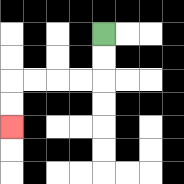{'start': '[4, 1]', 'end': '[0, 5]', 'path_directions': 'D,D,L,L,L,L,D,D', 'path_coordinates': '[[4, 1], [4, 2], [4, 3], [3, 3], [2, 3], [1, 3], [0, 3], [0, 4], [0, 5]]'}